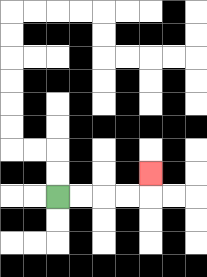{'start': '[2, 8]', 'end': '[6, 7]', 'path_directions': 'R,R,R,R,U', 'path_coordinates': '[[2, 8], [3, 8], [4, 8], [5, 8], [6, 8], [6, 7]]'}